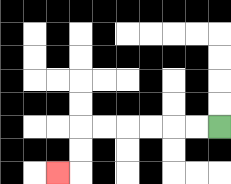{'start': '[9, 5]', 'end': '[2, 7]', 'path_directions': 'L,L,L,L,L,L,D,D,L', 'path_coordinates': '[[9, 5], [8, 5], [7, 5], [6, 5], [5, 5], [4, 5], [3, 5], [3, 6], [3, 7], [2, 7]]'}